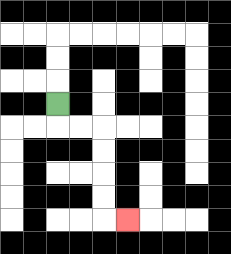{'start': '[2, 4]', 'end': '[5, 9]', 'path_directions': 'D,R,R,D,D,D,D,R', 'path_coordinates': '[[2, 4], [2, 5], [3, 5], [4, 5], [4, 6], [4, 7], [4, 8], [4, 9], [5, 9]]'}